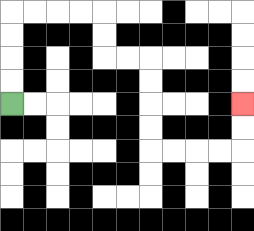{'start': '[0, 4]', 'end': '[10, 4]', 'path_directions': 'U,U,U,U,R,R,R,R,D,D,R,R,D,D,D,D,R,R,R,R,U,U', 'path_coordinates': '[[0, 4], [0, 3], [0, 2], [0, 1], [0, 0], [1, 0], [2, 0], [3, 0], [4, 0], [4, 1], [4, 2], [5, 2], [6, 2], [6, 3], [6, 4], [6, 5], [6, 6], [7, 6], [8, 6], [9, 6], [10, 6], [10, 5], [10, 4]]'}